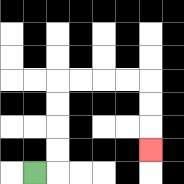{'start': '[1, 7]', 'end': '[6, 6]', 'path_directions': 'R,U,U,U,U,R,R,R,R,D,D,D', 'path_coordinates': '[[1, 7], [2, 7], [2, 6], [2, 5], [2, 4], [2, 3], [3, 3], [4, 3], [5, 3], [6, 3], [6, 4], [6, 5], [6, 6]]'}